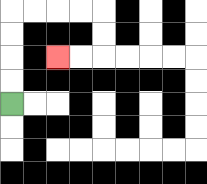{'start': '[0, 4]', 'end': '[2, 2]', 'path_directions': 'U,U,U,U,R,R,R,R,D,D,L,L', 'path_coordinates': '[[0, 4], [0, 3], [0, 2], [0, 1], [0, 0], [1, 0], [2, 0], [3, 0], [4, 0], [4, 1], [4, 2], [3, 2], [2, 2]]'}